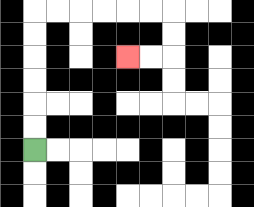{'start': '[1, 6]', 'end': '[5, 2]', 'path_directions': 'U,U,U,U,U,U,R,R,R,R,R,R,D,D,L,L', 'path_coordinates': '[[1, 6], [1, 5], [1, 4], [1, 3], [1, 2], [1, 1], [1, 0], [2, 0], [3, 0], [4, 0], [5, 0], [6, 0], [7, 0], [7, 1], [7, 2], [6, 2], [5, 2]]'}